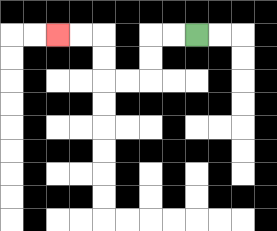{'start': '[8, 1]', 'end': '[2, 1]', 'path_directions': 'L,L,D,D,L,L,U,U,L,L', 'path_coordinates': '[[8, 1], [7, 1], [6, 1], [6, 2], [6, 3], [5, 3], [4, 3], [4, 2], [4, 1], [3, 1], [2, 1]]'}